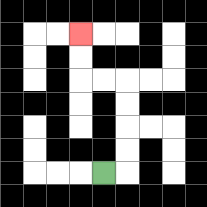{'start': '[4, 7]', 'end': '[3, 1]', 'path_directions': 'R,U,U,U,U,L,L,U,U', 'path_coordinates': '[[4, 7], [5, 7], [5, 6], [5, 5], [5, 4], [5, 3], [4, 3], [3, 3], [3, 2], [3, 1]]'}